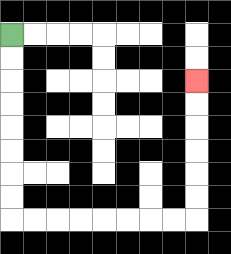{'start': '[0, 1]', 'end': '[8, 3]', 'path_directions': 'D,D,D,D,D,D,D,D,R,R,R,R,R,R,R,R,U,U,U,U,U,U', 'path_coordinates': '[[0, 1], [0, 2], [0, 3], [0, 4], [0, 5], [0, 6], [0, 7], [0, 8], [0, 9], [1, 9], [2, 9], [3, 9], [4, 9], [5, 9], [6, 9], [7, 9], [8, 9], [8, 8], [8, 7], [8, 6], [8, 5], [8, 4], [8, 3]]'}